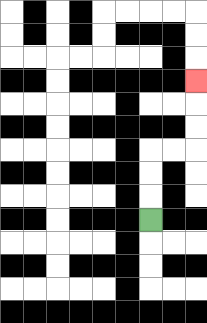{'start': '[6, 9]', 'end': '[8, 3]', 'path_directions': 'U,U,U,R,R,U,U,U', 'path_coordinates': '[[6, 9], [6, 8], [6, 7], [6, 6], [7, 6], [8, 6], [8, 5], [8, 4], [8, 3]]'}